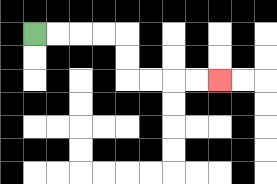{'start': '[1, 1]', 'end': '[9, 3]', 'path_directions': 'R,R,R,R,D,D,R,R,R,R', 'path_coordinates': '[[1, 1], [2, 1], [3, 1], [4, 1], [5, 1], [5, 2], [5, 3], [6, 3], [7, 3], [8, 3], [9, 3]]'}